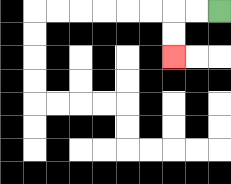{'start': '[9, 0]', 'end': '[7, 2]', 'path_directions': 'L,L,D,D', 'path_coordinates': '[[9, 0], [8, 0], [7, 0], [7, 1], [7, 2]]'}